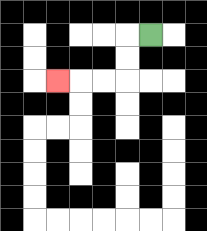{'start': '[6, 1]', 'end': '[2, 3]', 'path_directions': 'L,D,D,L,L,L', 'path_coordinates': '[[6, 1], [5, 1], [5, 2], [5, 3], [4, 3], [3, 3], [2, 3]]'}